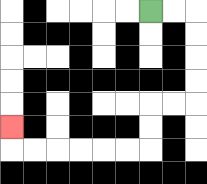{'start': '[6, 0]', 'end': '[0, 5]', 'path_directions': 'R,R,D,D,D,D,L,L,D,D,L,L,L,L,L,L,U', 'path_coordinates': '[[6, 0], [7, 0], [8, 0], [8, 1], [8, 2], [8, 3], [8, 4], [7, 4], [6, 4], [6, 5], [6, 6], [5, 6], [4, 6], [3, 6], [2, 6], [1, 6], [0, 6], [0, 5]]'}